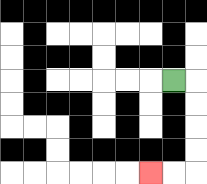{'start': '[7, 3]', 'end': '[6, 7]', 'path_directions': 'R,D,D,D,D,L,L', 'path_coordinates': '[[7, 3], [8, 3], [8, 4], [8, 5], [8, 6], [8, 7], [7, 7], [6, 7]]'}